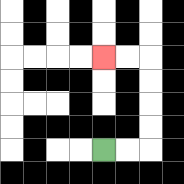{'start': '[4, 6]', 'end': '[4, 2]', 'path_directions': 'R,R,U,U,U,U,L,L', 'path_coordinates': '[[4, 6], [5, 6], [6, 6], [6, 5], [6, 4], [6, 3], [6, 2], [5, 2], [4, 2]]'}